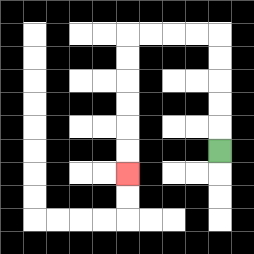{'start': '[9, 6]', 'end': '[5, 7]', 'path_directions': 'U,U,U,U,U,L,L,L,L,D,D,D,D,D,D', 'path_coordinates': '[[9, 6], [9, 5], [9, 4], [9, 3], [9, 2], [9, 1], [8, 1], [7, 1], [6, 1], [5, 1], [5, 2], [5, 3], [5, 4], [5, 5], [5, 6], [5, 7]]'}